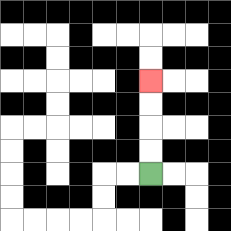{'start': '[6, 7]', 'end': '[6, 3]', 'path_directions': 'U,U,U,U', 'path_coordinates': '[[6, 7], [6, 6], [6, 5], [6, 4], [6, 3]]'}